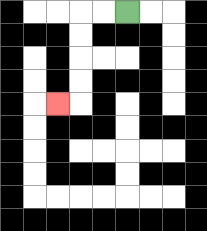{'start': '[5, 0]', 'end': '[2, 4]', 'path_directions': 'L,L,D,D,D,D,L', 'path_coordinates': '[[5, 0], [4, 0], [3, 0], [3, 1], [3, 2], [3, 3], [3, 4], [2, 4]]'}